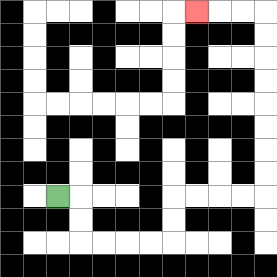{'start': '[2, 8]', 'end': '[8, 0]', 'path_directions': 'R,D,D,R,R,R,R,U,U,R,R,R,R,U,U,U,U,U,U,U,U,L,L,L', 'path_coordinates': '[[2, 8], [3, 8], [3, 9], [3, 10], [4, 10], [5, 10], [6, 10], [7, 10], [7, 9], [7, 8], [8, 8], [9, 8], [10, 8], [11, 8], [11, 7], [11, 6], [11, 5], [11, 4], [11, 3], [11, 2], [11, 1], [11, 0], [10, 0], [9, 0], [8, 0]]'}